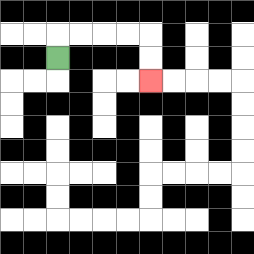{'start': '[2, 2]', 'end': '[6, 3]', 'path_directions': 'U,R,R,R,R,D,D', 'path_coordinates': '[[2, 2], [2, 1], [3, 1], [4, 1], [5, 1], [6, 1], [6, 2], [6, 3]]'}